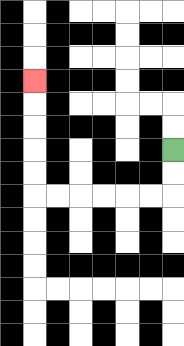{'start': '[7, 6]', 'end': '[1, 3]', 'path_directions': 'D,D,L,L,L,L,L,L,U,U,U,U,U', 'path_coordinates': '[[7, 6], [7, 7], [7, 8], [6, 8], [5, 8], [4, 8], [3, 8], [2, 8], [1, 8], [1, 7], [1, 6], [1, 5], [1, 4], [1, 3]]'}